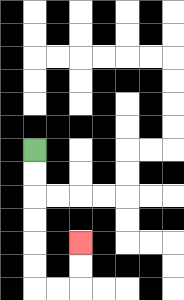{'start': '[1, 6]', 'end': '[3, 10]', 'path_directions': 'D,D,D,D,D,D,R,R,U,U', 'path_coordinates': '[[1, 6], [1, 7], [1, 8], [1, 9], [1, 10], [1, 11], [1, 12], [2, 12], [3, 12], [3, 11], [3, 10]]'}